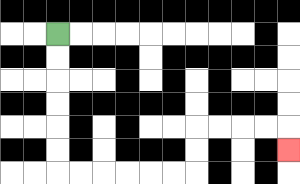{'start': '[2, 1]', 'end': '[12, 6]', 'path_directions': 'D,D,D,D,D,D,R,R,R,R,R,R,U,U,R,R,R,R,D', 'path_coordinates': '[[2, 1], [2, 2], [2, 3], [2, 4], [2, 5], [2, 6], [2, 7], [3, 7], [4, 7], [5, 7], [6, 7], [7, 7], [8, 7], [8, 6], [8, 5], [9, 5], [10, 5], [11, 5], [12, 5], [12, 6]]'}